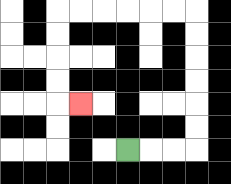{'start': '[5, 6]', 'end': '[3, 4]', 'path_directions': 'R,R,R,U,U,U,U,U,U,L,L,L,L,L,L,D,D,D,D,R', 'path_coordinates': '[[5, 6], [6, 6], [7, 6], [8, 6], [8, 5], [8, 4], [8, 3], [8, 2], [8, 1], [8, 0], [7, 0], [6, 0], [5, 0], [4, 0], [3, 0], [2, 0], [2, 1], [2, 2], [2, 3], [2, 4], [3, 4]]'}